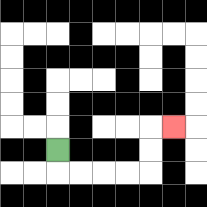{'start': '[2, 6]', 'end': '[7, 5]', 'path_directions': 'D,R,R,R,R,U,U,R', 'path_coordinates': '[[2, 6], [2, 7], [3, 7], [4, 7], [5, 7], [6, 7], [6, 6], [6, 5], [7, 5]]'}